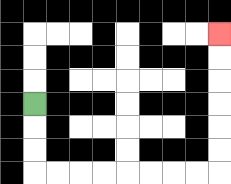{'start': '[1, 4]', 'end': '[9, 1]', 'path_directions': 'D,D,D,R,R,R,R,R,R,R,R,U,U,U,U,U,U', 'path_coordinates': '[[1, 4], [1, 5], [1, 6], [1, 7], [2, 7], [3, 7], [4, 7], [5, 7], [6, 7], [7, 7], [8, 7], [9, 7], [9, 6], [9, 5], [9, 4], [9, 3], [9, 2], [9, 1]]'}